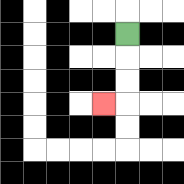{'start': '[5, 1]', 'end': '[4, 4]', 'path_directions': 'D,D,D,L', 'path_coordinates': '[[5, 1], [5, 2], [5, 3], [5, 4], [4, 4]]'}